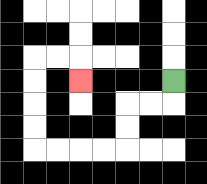{'start': '[7, 3]', 'end': '[3, 3]', 'path_directions': 'D,L,L,D,D,L,L,L,L,U,U,U,U,R,R,D', 'path_coordinates': '[[7, 3], [7, 4], [6, 4], [5, 4], [5, 5], [5, 6], [4, 6], [3, 6], [2, 6], [1, 6], [1, 5], [1, 4], [1, 3], [1, 2], [2, 2], [3, 2], [3, 3]]'}